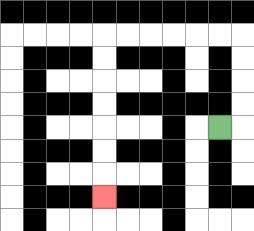{'start': '[9, 5]', 'end': '[4, 8]', 'path_directions': 'R,U,U,U,U,L,L,L,L,L,L,D,D,D,D,D,D,D', 'path_coordinates': '[[9, 5], [10, 5], [10, 4], [10, 3], [10, 2], [10, 1], [9, 1], [8, 1], [7, 1], [6, 1], [5, 1], [4, 1], [4, 2], [4, 3], [4, 4], [4, 5], [4, 6], [4, 7], [4, 8]]'}